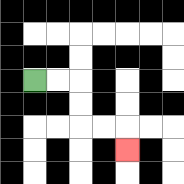{'start': '[1, 3]', 'end': '[5, 6]', 'path_directions': 'R,R,D,D,R,R,D', 'path_coordinates': '[[1, 3], [2, 3], [3, 3], [3, 4], [3, 5], [4, 5], [5, 5], [5, 6]]'}